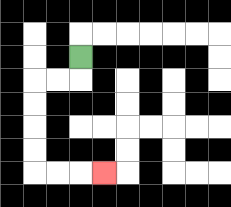{'start': '[3, 2]', 'end': '[4, 7]', 'path_directions': 'D,L,L,D,D,D,D,R,R,R', 'path_coordinates': '[[3, 2], [3, 3], [2, 3], [1, 3], [1, 4], [1, 5], [1, 6], [1, 7], [2, 7], [3, 7], [4, 7]]'}